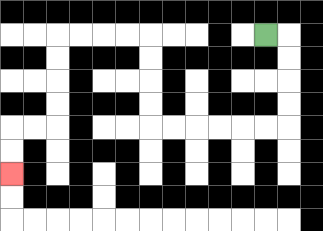{'start': '[11, 1]', 'end': '[0, 7]', 'path_directions': 'R,D,D,D,D,L,L,L,L,L,L,U,U,U,U,L,L,L,L,D,D,D,D,L,L,D,D', 'path_coordinates': '[[11, 1], [12, 1], [12, 2], [12, 3], [12, 4], [12, 5], [11, 5], [10, 5], [9, 5], [8, 5], [7, 5], [6, 5], [6, 4], [6, 3], [6, 2], [6, 1], [5, 1], [4, 1], [3, 1], [2, 1], [2, 2], [2, 3], [2, 4], [2, 5], [1, 5], [0, 5], [0, 6], [0, 7]]'}